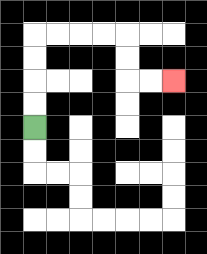{'start': '[1, 5]', 'end': '[7, 3]', 'path_directions': 'U,U,U,U,R,R,R,R,D,D,R,R', 'path_coordinates': '[[1, 5], [1, 4], [1, 3], [1, 2], [1, 1], [2, 1], [3, 1], [4, 1], [5, 1], [5, 2], [5, 3], [6, 3], [7, 3]]'}